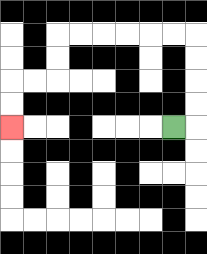{'start': '[7, 5]', 'end': '[0, 5]', 'path_directions': 'R,U,U,U,U,L,L,L,L,L,L,D,D,L,L,D,D', 'path_coordinates': '[[7, 5], [8, 5], [8, 4], [8, 3], [8, 2], [8, 1], [7, 1], [6, 1], [5, 1], [4, 1], [3, 1], [2, 1], [2, 2], [2, 3], [1, 3], [0, 3], [0, 4], [0, 5]]'}